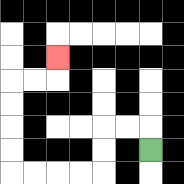{'start': '[6, 6]', 'end': '[2, 2]', 'path_directions': 'U,L,L,D,D,L,L,L,L,U,U,U,U,R,R,U', 'path_coordinates': '[[6, 6], [6, 5], [5, 5], [4, 5], [4, 6], [4, 7], [3, 7], [2, 7], [1, 7], [0, 7], [0, 6], [0, 5], [0, 4], [0, 3], [1, 3], [2, 3], [2, 2]]'}